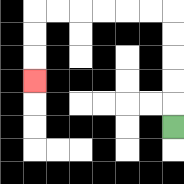{'start': '[7, 5]', 'end': '[1, 3]', 'path_directions': 'U,U,U,U,U,L,L,L,L,L,L,D,D,D', 'path_coordinates': '[[7, 5], [7, 4], [7, 3], [7, 2], [7, 1], [7, 0], [6, 0], [5, 0], [4, 0], [3, 0], [2, 0], [1, 0], [1, 1], [1, 2], [1, 3]]'}